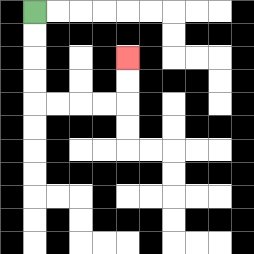{'start': '[1, 0]', 'end': '[5, 2]', 'path_directions': 'D,D,D,D,R,R,R,R,U,U', 'path_coordinates': '[[1, 0], [1, 1], [1, 2], [1, 3], [1, 4], [2, 4], [3, 4], [4, 4], [5, 4], [5, 3], [5, 2]]'}